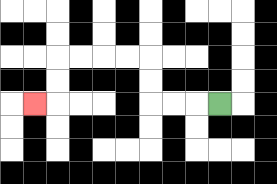{'start': '[9, 4]', 'end': '[1, 4]', 'path_directions': 'L,L,L,U,U,L,L,L,L,D,D,L', 'path_coordinates': '[[9, 4], [8, 4], [7, 4], [6, 4], [6, 3], [6, 2], [5, 2], [4, 2], [3, 2], [2, 2], [2, 3], [2, 4], [1, 4]]'}